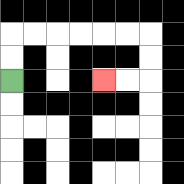{'start': '[0, 3]', 'end': '[4, 3]', 'path_directions': 'U,U,R,R,R,R,R,R,D,D,L,L', 'path_coordinates': '[[0, 3], [0, 2], [0, 1], [1, 1], [2, 1], [3, 1], [4, 1], [5, 1], [6, 1], [6, 2], [6, 3], [5, 3], [4, 3]]'}